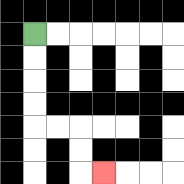{'start': '[1, 1]', 'end': '[4, 7]', 'path_directions': 'D,D,D,D,R,R,D,D,R', 'path_coordinates': '[[1, 1], [1, 2], [1, 3], [1, 4], [1, 5], [2, 5], [3, 5], [3, 6], [3, 7], [4, 7]]'}